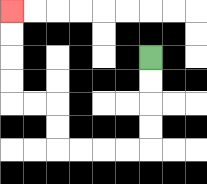{'start': '[6, 2]', 'end': '[0, 0]', 'path_directions': 'D,D,D,D,L,L,L,L,U,U,L,L,U,U,U,U', 'path_coordinates': '[[6, 2], [6, 3], [6, 4], [6, 5], [6, 6], [5, 6], [4, 6], [3, 6], [2, 6], [2, 5], [2, 4], [1, 4], [0, 4], [0, 3], [0, 2], [0, 1], [0, 0]]'}